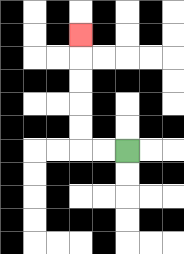{'start': '[5, 6]', 'end': '[3, 1]', 'path_directions': 'L,L,U,U,U,U,U', 'path_coordinates': '[[5, 6], [4, 6], [3, 6], [3, 5], [3, 4], [3, 3], [3, 2], [3, 1]]'}